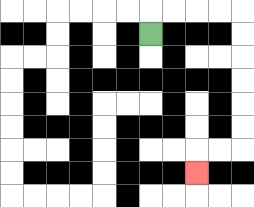{'start': '[6, 1]', 'end': '[8, 7]', 'path_directions': 'U,R,R,R,R,D,D,D,D,D,D,L,L,D', 'path_coordinates': '[[6, 1], [6, 0], [7, 0], [8, 0], [9, 0], [10, 0], [10, 1], [10, 2], [10, 3], [10, 4], [10, 5], [10, 6], [9, 6], [8, 6], [8, 7]]'}